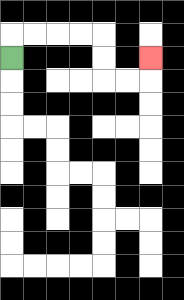{'start': '[0, 2]', 'end': '[6, 2]', 'path_directions': 'U,R,R,R,R,D,D,R,R,U', 'path_coordinates': '[[0, 2], [0, 1], [1, 1], [2, 1], [3, 1], [4, 1], [4, 2], [4, 3], [5, 3], [6, 3], [6, 2]]'}